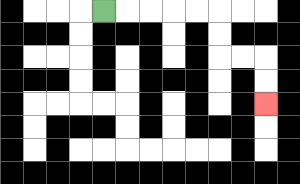{'start': '[4, 0]', 'end': '[11, 4]', 'path_directions': 'R,R,R,R,R,D,D,R,R,D,D', 'path_coordinates': '[[4, 0], [5, 0], [6, 0], [7, 0], [8, 0], [9, 0], [9, 1], [9, 2], [10, 2], [11, 2], [11, 3], [11, 4]]'}